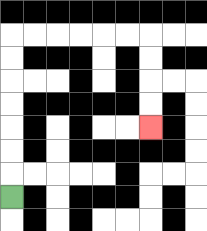{'start': '[0, 8]', 'end': '[6, 5]', 'path_directions': 'U,U,U,U,U,U,U,R,R,R,R,R,R,D,D,D,D', 'path_coordinates': '[[0, 8], [0, 7], [0, 6], [0, 5], [0, 4], [0, 3], [0, 2], [0, 1], [1, 1], [2, 1], [3, 1], [4, 1], [5, 1], [6, 1], [6, 2], [6, 3], [6, 4], [6, 5]]'}